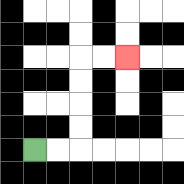{'start': '[1, 6]', 'end': '[5, 2]', 'path_directions': 'R,R,U,U,U,U,R,R', 'path_coordinates': '[[1, 6], [2, 6], [3, 6], [3, 5], [3, 4], [3, 3], [3, 2], [4, 2], [5, 2]]'}